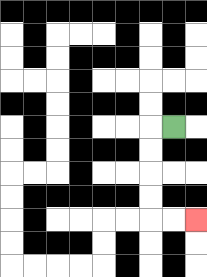{'start': '[7, 5]', 'end': '[8, 9]', 'path_directions': 'L,D,D,D,D,R,R', 'path_coordinates': '[[7, 5], [6, 5], [6, 6], [6, 7], [6, 8], [6, 9], [7, 9], [8, 9]]'}